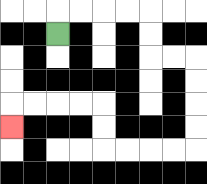{'start': '[2, 1]', 'end': '[0, 5]', 'path_directions': 'U,R,R,R,R,D,D,R,R,D,D,D,D,L,L,L,L,U,U,L,L,L,L,D', 'path_coordinates': '[[2, 1], [2, 0], [3, 0], [4, 0], [5, 0], [6, 0], [6, 1], [6, 2], [7, 2], [8, 2], [8, 3], [8, 4], [8, 5], [8, 6], [7, 6], [6, 6], [5, 6], [4, 6], [4, 5], [4, 4], [3, 4], [2, 4], [1, 4], [0, 4], [0, 5]]'}